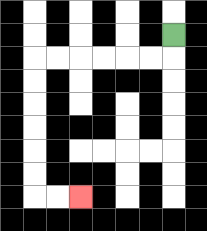{'start': '[7, 1]', 'end': '[3, 8]', 'path_directions': 'D,L,L,L,L,L,L,D,D,D,D,D,D,R,R', 'path_coordinates': '[[7, 1], [7, 2], [6, 2], [5, 2], [4, 2], [3, 2], [2, 2], [1, 2], [1, 3], [1, 4], [1, 5], [1, 6], [1, 7], [1, 8], [2, 8], [3, 8]]'}